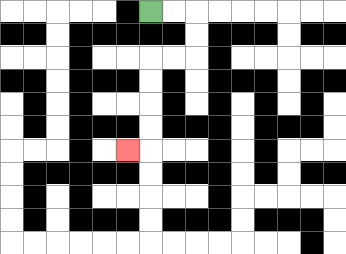{'start': '[6, 0]', 'end': '[5, 6]', 'path_directions': 'R,R,D,D,L,L,D,D,D,D,L', 'path_coordinates': '[[6, 0], [7, 0], [8, 0], [8, 1], [8, 2], [7, 2], [6, 2], [6, 3], [6, 4], [6, 5], [6, 6], [5, 6]]'}